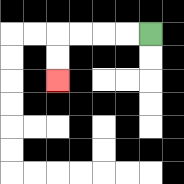{'start': '[6, 1]', 'end': '[2, 3]', 'path_directions': 'L,L,L,L,D,D', 'path_coordinates': '[[6, 1], [5, 1], [4, 1], [3, 1], [2, 1], [2, 2], [2, 3]]'}